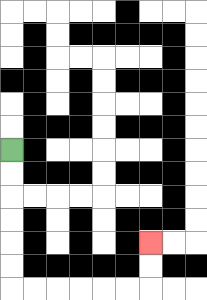{'start': '[0, 6]', 'end': '[6, 10]', 'path_directions': 'D,D,D,D,D,D,R,R,R,R,R,R,U,U', 'path_coordinates': '[[0, 6], [0, 7], [0, 8], [0, 9], [0, 10], [0, 11], [0, 12], [1, 12], [2, 12], [3, 12], [4, 12], [5, 12], [6, 12], [6, 11], [6, 10]]'}